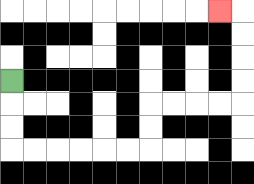{'start': '[0, 3]', 'end': '[9, 0]', 'path_directions': 'D,D,D,R,R,R,R,R,R,U,U,R,R,R,R,U,U,U,U,L', 'path_coordinates': '[[0, 3], [0, 4], [0, 5], [0, 6], [1, 6], [2, 6], [3, 6], [4, 6], [5, 6], [6, 6], [6, 5], [6, 4], [7, 4], [8, 4], [9, 4], [10, 4], [10, 3], [10, 2], [10, 1], [10, 0], [9, 0]]'}